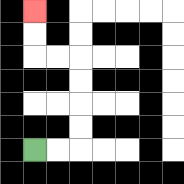{'start': '[1, 6]', 'end': '[1, 0]', 'path_directions': 'R,R,U,U,U,U,L,L,U,U', 'path_coordinates': '[[1, 6], [2, 6], [3, 6], [3, 5], [3, 4], [3, 3], [3, 2], [2, 2], [1, 2], [1, 1], [1, 0]]'}